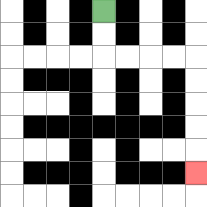{'start': '[4, 0]', 'end': '[8, 7]', 'path_directions': 'D,D,R,R,R,R,D,D,D,D,D', 'path_coordinates': '[[4, 0], [4, 1], [4, 2], [5, 2], [6, 2], [7, 2], [8, 2], [8, 3], [8, 4], [8, 5], [8, 6], [8, 7]]'}